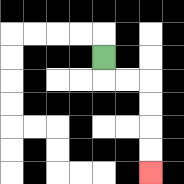{'start': '[4, 2]', 'end': '[6, 7]', 'path_directions': 'D,R,R,D,D,D,D', 'path_coordinates': '[[4, 2], [4, 3], [5, 3], [6, 3], [6, 4], [6, 5], [6, 6], [6, 7]]'}